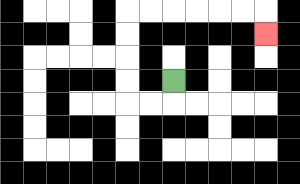{'start': '[7, 3]', 'end': '[11, 1]', 'path_directions': 'D,L,L,U,U,U,U,R,R,R,R,R,R,D', 'path_coordinates': '[[7, 3], [7, 4], [6, 4], [5, 4], [5, 3], [5, 2], [5, 1], [5, 0], [6, 0], [7, 0], [8, 0], [9, 0], [10, 0], [11, 0], [11, 1]]'}